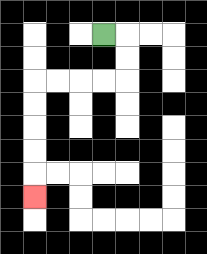{'start': '[4, 1]', 'end': '[1, 8]', 'path_directions': 'R,D,D,L,L,L,L,D,D,D,D,D', 'path_coordinates': '[[4, 1], [5, 1], [5, 2], [5, 3], [4, 3], [3, 3], [2, 3], [1, 3], [1, 4], [1, 5], [1, 6], [1, 7], [1, 8]]'}